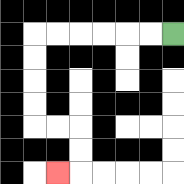{'start': '[7, 1]', 'end': '[2, 7]', 'path_directions': 'L,L,L,L,L,L,D,D,D,D,R,R,D,D,L', 'path_coordinates': '[[7, 1], [6, 1], [5, 1], [4, 1], [3, 1], [2, 1], [1, 1], [1, 2], [1, 3], [1, 4], [1, 5], [2, 5], [3, 5], [3, 6], [3, 7], [2, 7]]'}